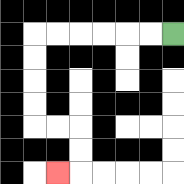{'start': '[7, 1]', 'end': '[2, 7]', 'path_directions': 'L,L,L,L,L,L,D,D,D,D,R,R,D,D,L', 'path_coordinates': '[[7, 1], [6, 1], [5, 1], [4, 1], [3, 1], [2, 1], [1, 1], [1, 2], [1, 3], [1, 4], [1, 5], [2, 5], [3, 5], [3, 6], [3, 7], [2, 7]]'}